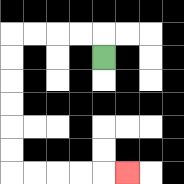{'start': '[4, 2]', 'end': '[5, 7]', 'path_directions': 'U,L,L,L,L,D,D,D,D,D,D,R,R,R,R,R', 'path_coordinates': '[[4, 2], [4, 1], [3, 1], [2, 1], [1, 1], [0, 1], [0, 2], [0, 3], [0, 4], [0, 5], [0, 6], [0, 7], [1, 7], [2, 7], [3, 7], [4, 7], [5, 7]]'}